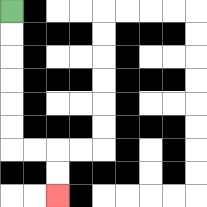{'start': '[0, 0]', 'end': '[2, 8]', 'path_directions': 'D,D,D,D,D,D,R,R,D,D', 'path_coordinates': '[[0, 0], [0, 1], [0, 2], [0, 3], [0, 4], [0, 5], [0, 6], [1, 6], [2, 6], [2, 7], [2, 8]]'}